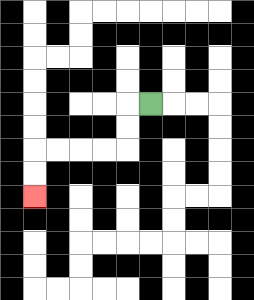{'start': '[6, 4]', 'end': '[1, 8]', 'path_directions': 'L,D,D,L,L,L,L,D,D', 'path_coordinates': '[[6, 4], [5, 4], [5, 5], [5, 6], [4, 6], [3, 6], [2, 6], [1, 6], [1, 7], [1, 8]]'}